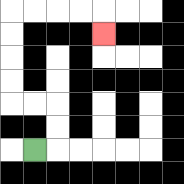{'start': '[1, 6]', 'end': '[4, 1]', 'path_directions': 'R,U,U,L,L,U,U,U,U,R,R,R,R,D', 'path_coordinates': '[[1, 6], [2, 6], [2, 5], [2, 4], [1, 4], [0, 4], [0, 3], [0, 2], [0, 1], [0, 0], [1, 0], [2, 0], [3, 0], [4, 0], [4, 1]]'}